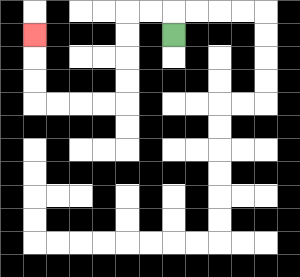{'start': '[7, 1]', 'end': '[1, 1]', 'path_directions': 'U,L,L,D,D,D,D,L,L,L,L,U,U,U', 'path_coordinates': '[[7, 1], [7, 0], [6, 0], [5, 0], [5, 1], [5, 2], [5, 3], [5, 4], [4, 4], [3, 4], [2, 4], [1, 4], [1, 3], [1, 2], [1, 1]]'}